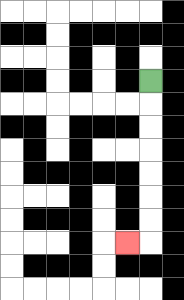{'start': '[6, 3]', 'end': '[5, 10]', 'path_directions': 'D,D,D,D,D,D,D,L', 'path_coordinates': '[[6, 3], [6, 4], [6, 5], [6, 6], [6, 7], [6, 8], [6, 9], [6, 10], [5, 10]]'}